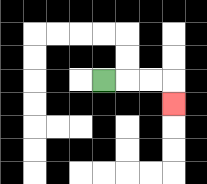{'start': '[4, 3]', 'end': '[7, 4]', 'path_directions': 'R,R,R,D', 'path_coordinates': '[[4, 3], [5, 3], [6, 3], [7, 3], [7, 4]]'}